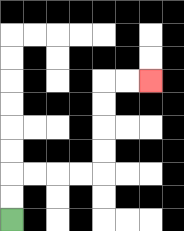{'start': '[0, 9]', 'end': '[6, 3]', 'path_directions': 'U,U,R,R,R,R,U,U,U,U,R,R', 'path_coordinates': '[[0, 9], [0, 8], [0, 7], [1, 7], [2, 7], [3, 7], [4, 7], [4, 6], [4, 5], [4, 4], [4, 3], [5, 3], [6, 3]]'}